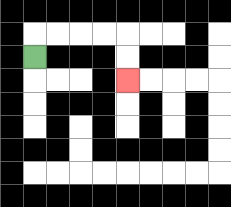{'start': '[1, 2]', 'end': '[5, 3]', 'path_directions': 'U,R,R,R,R,D,D', 'path_coordinates': '[[1, 2], [1, 1], [2, 1], [3, 1], [4, 1], [5, 1], [5, 2], [5, 3]]'}